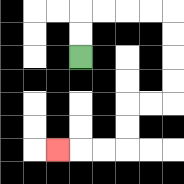{'start': '[3, 2]', 'end': '[2, 6]', 'path_directions': 'U,U,R,R,R,R,D,D,D,D,L,L,D,D,L,L,L', 'path_coordinates': '[[3, 2], [3, 1], [3, 0], [4, 0], [5, 0], [6, 0], [7, 0], [7, 1], [7, 2], [7, 3], [7, 4], [6, 4], [5, 4], [5, 5], [5, 6], [4, 6], [3, 6], [2, 6]]'}